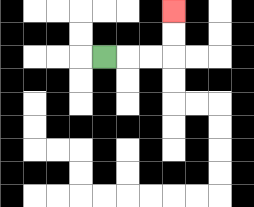{'start': '[4, 2]', 'end': '[7, 0]', 'path_directions': 'R,R,R,U,U', 'path_coordinates': '[[4, 2], [5, 2], [6, 2], [7, 2], [7, 1], [7, 0]]'}